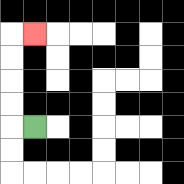{'start': '[1, 5]', 'end': '[1, 1]', 'path_directions': 'L,U,U,U,U,R', 'path_coordinates': '[[1, 5], [0, 5], [0, 4], [0, 3], [0, 2], [0, 1], [1, 1]]'}